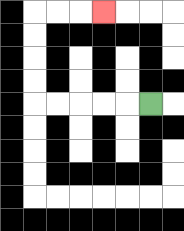{'start': '[6, 4]', 'end': '[4, 0]', 'path_directions': 'L,L,L,L,L,U,U,U,U,R,R,R', 'path_coordinates': '[[6, 4], [5, 4], [4, 4], [3, 4], [2, 4], [1, 4], [1, 3], [1, 2], [1, 1], [1, 0], [2, 0], [3, 0], [4, 0]]'}